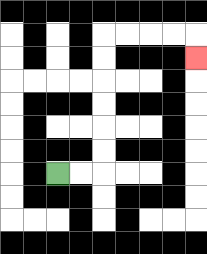{'start': '[2, 7]', 'end': '[8, 2]', 'path_directions': 'R,R,U,U,U,U,U,U,R,R,R,R,D', 'path_coordinates': '[[2, 7], [3, 7], [4, 7], [4, 6], [4, 5], [4, 4], [4, 3], [4, 2], [4, 1], [5, 1], [6, 1], [7, 1], [8, 1], [8, 2]]'}